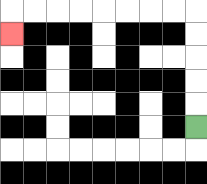{'start': '[8, 5]', 'end': '[0, 1]', 'path_directions': 'U,U,U,U,U,L,L,L,L,L,L,L,L,D', 'path_coordinates': '[[8, 5], [8, 4], [8, 3], [8, 2], [8, 1], [8, 0], [7, 0], [6, 0], [5, 0], [4, 0], [3, 0], [2, 0], [1, 0], [0, 0], [0, 1]]'}